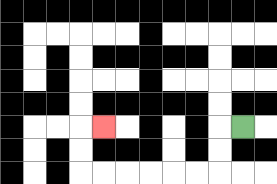{'start': '[10, 5]', 'end': '[4, 5]', 'path_directions': 'L,D,D,L,L,L,L,L,L,U,U,R', 'path_coordinates': '[[10, 5], [9, 5], [9, 6], [9, 7], [8, 7], [7, 7], [6, 7], [5, 7], [4, 7], [3, 7], [3, 6], [3, 5], [4, 5]]'}